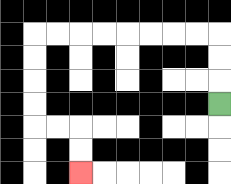{'start': '[9, 4]', 'end': '[3, 7]', 'path_directions': 'U,U,U,L,L,L,L,L,L,L,L,D,D,D,D,R,R,D,D', 'path_coordinates': '[[9, 4], [9, 3], [9, 2], [9, 1], [8, 1], [7, 1], [6, 1], [5, 1], [4, 1], [3, 1], [2, 1], [1, 1], [1, 2], [1, 3], [1, 4], [1, 5], [2, 5], [3, 5], [3, 6], [3, 7]]'}